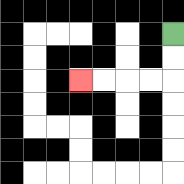{'start': '[7, 1]', 'end': '[3, 3]', 'path_directions': 'D,D,L,L,L,L', 'path_coordinates': '[[7, 1], [7, 2], [7, 3], [6, 3], [5, 3], [4, 3], [3, 3]]'}